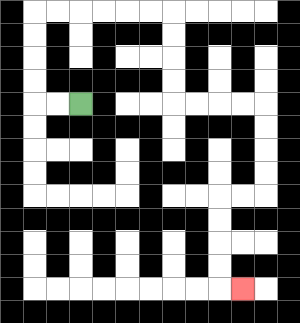{'start': '[3, 4]', 'end': '[10, 12]', 'path_directions': 'L,L,U,U,U,U,R,R,R,R,R,R,D,D,D,D,R,R,R,R,D,D,D,D,L,L,D,D,D,D,R', 'path_coordinates': '[[3, 4], [2, 4], [1, 4], [1, 3], [1, 2], [1, 1], [1, 0], [2, 0], [3, 0], [4, 0], [5, 0], [6, 0], [7, 0], [7, 1], [7, 2], [7, 3], [7, 4], [8, 4], [9, 4], [10, 4], [11, 4], [11, 5], [11, 6], [11, 7], [11, 8], [10, 8], [9, 8], [9, 9], [9, 10], [9, 11], [9, 12], [10, 12]]'}